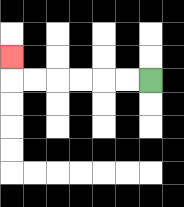{'start': '[6, 3]', 'end': '[0, 2]', 'path_directions': 'L,L,L,L,L,L,U', 'path_coordinates': '[[6, 3], [5, 3], [4, 3], [3, 3], [2, 3], [1, 3], [0, 3], [0, 2]]'}